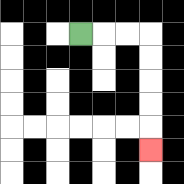{'start': '[3, 1]', 'end': '[6, 6]', 'path_directions': 'R,R,R,D,D,D,D,D', 'path_coordinates': '[[3, 1], [4, 1], [5, 1], [6, 1], [6, 2], [6, 3], [6, 4], [6, 5], [6, 6]]'}